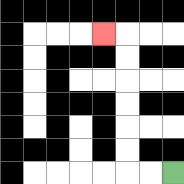{'start': '[7, 7]', 'end': '[4, 1]', 'path_directions': 'L,L,U,U,U,U,U,U,L', 'path_coordinates': '[[7, 7], [6, 7], [5, 7], [5, 6], [5, 5], [5, 4], [5, 3], [5, 2], [5, 1], [4, 1]]'}